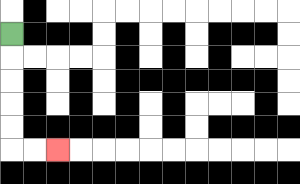{'start': '[0, 1]', 'end': '[2, 6]', 'path_directions': 'D,D,D,D,D,R,R', 'path_coordinates': '[[0, 1], [0, 2], [0, 3], [0, 4], [0, 5], [0, 6], [1, 6], [2, 6]]'}